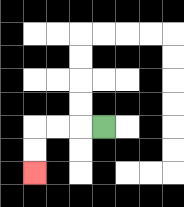{'start': '[4, 5]', 'end': '[1, 7]', 'path_directions': 'L,L,L,D,D', 'path_coordinates': '[[4, 5], [3, 5], [2, 5], [1, 5], [1, 6], [1, 7]]'}